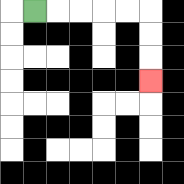{'start': '[1, 0]', 'end': '[6, 3]', 'path_directions': 'R,R,R,R,R,D,D,D', 'path_coordinates': '[[1, 0], [2, 0], [3, 0], [4, 0], [5, 0], [6, 0], [6, 1], [6, 2], [6, 3]]'}